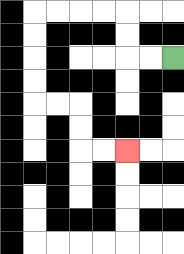{'start': '[7, 2]', 'end': '[5, 6]', 'path_directions': 'L,L,U,U,L,L,L,L,D,D,D,D,R,R,D,D,R,R', 'path_coordinates': '[[7, 2], [6, 2], [5, 2], [5, 1], [5, 0], [4, 0], [3, 0], [2, 0], [1, 0], [1, 1], [1, 2], [1, 3], [1, 4], [2, 4], [3, 4], [3, 5], [3, 6], [4, 6], [5, 6]]'}